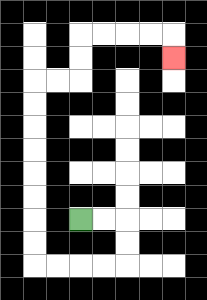{'start': '[3, 9]', 'end': '[7, 2]', 'path_directions': 'R,R,D,D,L,L,L,L,U,U,U,U,U,U,U,U,R,R,U,U,R,R,R,R,D', 'path_coordinates': '[[3, 9], [4, 9], [5, 9], [5, 10], [5, 11], [4, 11], [3, 11], [2, 11], [1, 11], [1, 10], [1, 9], [1, 8], [1, 7], [1, 6], [1, 5], [1, 4], [1, 3], [2, 3], [3, 3], [3, 2], [3, 1], [4, 1], [5, 1], [6, 1], [7, 1], [7, 2]]'}